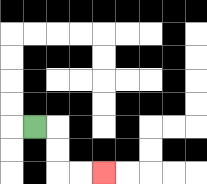{'start': '[1, 5]', 'end': '[4, 7]', 'path_directions': 'R,D,D,R,R', 'path_coordinates': '[[1, 5], [2, 5], [2, 6], [2, 7], [3, 7], [4, 7]]'}